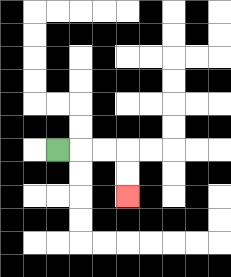{'start': '[2, 6]', 'end': '[5, 8]', 'path_directions': 'R,R,R,D,D', 'path_coordinates': '[[2, 6], [3, 6], [4, 6], [5, 6], [5, 7], [5, 8]]'}